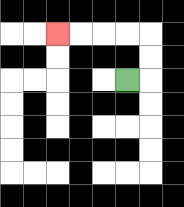{'start': '[5, 3]', 'end': '[2, 1]', 'path_directions': 'R,U,U,L,L,L,L', 'path_coordinates': '[[5, 3], [6, 3], [6, 2], [6, 1], [5, 1], [4, 1], [3, 1], [2, 1]]'}